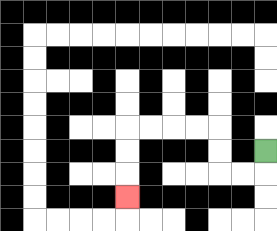{'start': '[11, 6]', 'end': '[5, 8]', 'path_directions': 'D,L,L,U,U,L,L,L,L,D,D,D', 'path_coordinates': '[[11, 6], [11, 7], [10, 7], [9, 7], [9, 6], [9, 5], [8, 5], [7, 5], [6, 5], [5, 5], [5, 6], [5, 7], [5, 8]]'}